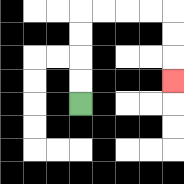{'start': '[3, 4]', 'end': '[7, 3]', 'path_directions': 'U,U,U,U,R,R,R,R,D,D,D', 'path_coordinates': '[[3, 4], [3, 3], [3, 2], [3, 1], [3, 0], [4, 0], [5, 0], [6, 0], [7, 0], [7, 1], [7, 2], [7, 3]]'}